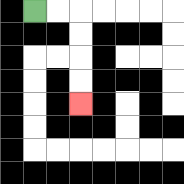{'start': '[1, 0]', 'end': '[3, 4]', 'path_directions': 'R,R,D,D,D,D', 'path_coordinates': '[[1, 0], [2, 0], [3, 0], [3, 1], [3, 2], [3, 3], [3, 4]]'}